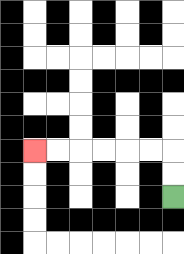{'start': '[7, 8]', 'end': '[1, 6]', 'path_directions': 'U,U,L,L,L,L,L,L', 'path_coordinates': '[[7, 8], [7, 7], [7, 6], [6, 6], [5, 6], [4, 6], [3, 6], [2, 6], [1, 6]]'}